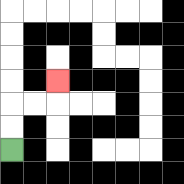{'start': '[0, 6]', 'end': '[2, 3]', 'path_directions': 'U,U,R,R,U', 'path_coordinates': '[[0, 6], [0, 5], [0, 4], [1, 4], [2, 4], [2, 3]]'}